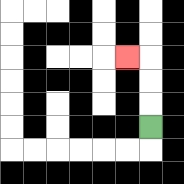{'start': '[6, 5]', 'end': '[5, 2]', 'path_directions': 'U,U,U,L', 'path_coordinates': '[[6, 5], [6, 4], [6, 3], [6, 2], [5, 2]]'}